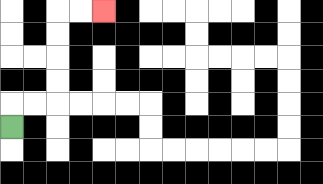{'start': '[0, 5]', 'end': '[4, 0]', 'path_directions': 'U,R,R,U,U,U,U,R,R', 'path_coordinates': '[[0, 5], [0, 4], [1, 4], [2, 4], [2, 3], [2, 2], [2, 1], [2, 0], [3, 0], [4, 0]]'}